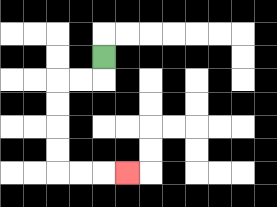{'start': '[4, 2]', 'end': '[5, 7]', 'path_directions': 'D,L,L,D,D,D,D,R,R,R', 'path_coordinates': '[[4, 2], [4, 3], [3, 3], [2, 3], [2, 4], [2, 5], [2, 6], [2, 7], [3, 7], [4, 7], [5, 7]]'}